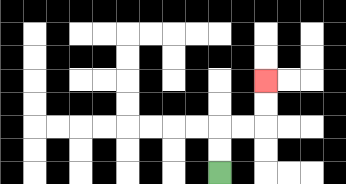{'start': '[9, 7]', 'end': '[11, 3]', 'path_directions': 'U,U,R,R,U,U', 'path_coordinates': '[[9, 7], [9, 6], [9, 5], [10, 5], [11, 5], [11, 4], [11, 3]]'}